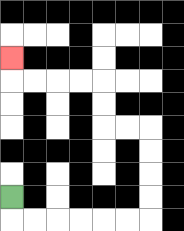{'start': '[0, 8]', 'end': '[0, 2]', 'path_directions': 'D,R,R,R,R,R,R,U,U,U,U,L,L,U,U,L,L,L,L,U', 'path_coordinates': '[[0, 8], [0, 9], [1, 9], [2, 9], [3, 9], [4, 9], [5, 9], [6, 9], [6, 8], [6, 7], [6, 6], [6, 5], [5, 5], [4, 5], [4, 4], [4, 3], [3, 3], [2, 3], [1, 3], [0, 3], [0, 2]]'}